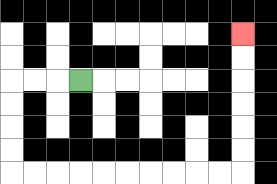{'start': '[3, 3]', 'end': '[10, 1]', 'path_directions': 'L,L,L,D,D,D,D,R,R,R,R,R,R,R,R,R,R,U,U,U,U,U,U', 'path_coordinates': '[[3, 3], [2, 3], [1, 3], [0, 3], [0, 4], [0, 5], [0, 6], [0, 7], [1, 7], [2, 7], [3, 7], [4, 7], [5, 7], [6, 7], [7, 7], [8, 7], [9, 7], [10, 7], [10, 6], [10, 5], [10, 4], [10, 3], [10, 2], [10, 1]]'}